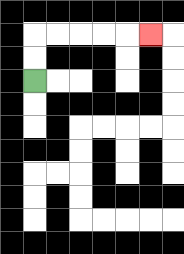{'start': '[1, 3]', 'end': '[6, 1]', 'path_directions': 'U,U,R,R,R,R,R', 'path_coordinates': '[[1, 3], [1, 2], [1, 1], [2, 1], [3, 1], [4, 1], [5, 1], [6, 1]]'}